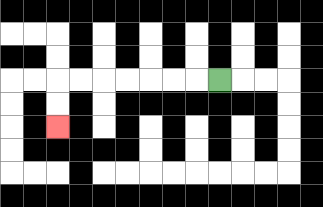{'start': '[9, 3]', 'end': '[2, 5]', 'path_directions': 'L,L,L,L,L,L,L,D,D', 'path_coordinates': '[[9, 3], [8, 3], [7, 3], [6, 3], [5, 3], [4, 3], [3, 3], [2, 3], [2, 4], [2, 5]]'}